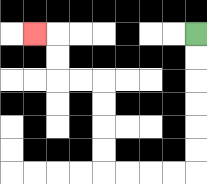{'start': '[8, 1]', 'end': '[1, 1]', 'path_directions': 'D,D,D,D,D,D,L,L,L,L,U,U,U,U,L,L,U,U,L', 'path_coordinates': '[[8, 1], [8, 2], [8, 3], [8, 4], [8, 5], [8, 6], [8, 7], [7, 7], [6, 7], [5, 7], [4, 7], [4, 6], [4, 5], [4, 4], [4, 3], [3, 3], [2, 3], [2, 2], [2, 1], [1, 1]]'}